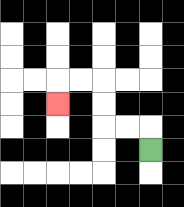{'start': '[6, 6]', 'end': '[2, 4]', 'path_directions': 'U,L,L,U,U,L,L,D', 'path_coordinates': '[[6, 6], [6, 5], [5, 5], [4, 5], [4, 4], [4, 3], [3, 3], [2, 3], [2, 4]]'}